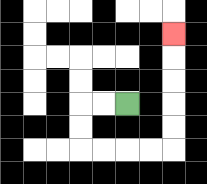{'start': '[5, 4]', 'end': '[7, 1]', 'path_directions': 'L,L,D,D,R,R,R,R,U,U,U,U,U', 'path_coordinates': '[[5, 4], [4, 4], [3, 4], [3, 5], [3, 6], [4, 6], [5, 6], [6, 6], [7, 6], [7, 5], [7, 4], [7, 3], [7, 2], [7, 1]]'}